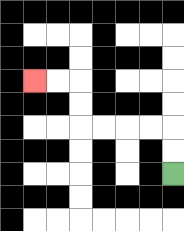{'start': '[7, 7]', 'end': '[1, 3]', 'path_directions': 'U,U,L,L,L,L,U,U,L,L', 'path_coordinates': '[[7, 7], [7, 6], [7, 5], [6, 5], [5, 5], [4, 5], [3, 5], [3, 4], [3, 3], [2, 3], [1, 3]]'}